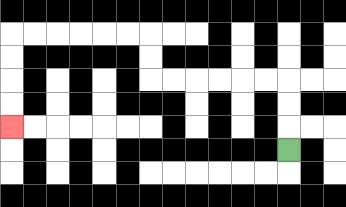{'start': '[12, 6]', 'end': '[0, 5]', 'path_directions': 'U,U,U,L,L,L,L,L,L,U,U,L,L,L,L,L,L,D,D,D,D', 'path_coordinates': '[[12, 6], [12, 5], [12, 4], [12, 3], [11, 3], [10, 3], [9, 3], [8, 3], [7, 3], [6, 3], [6, 2], [6, 1], [5, 1], [4, 1], [3, 1], [2, 1], [1, 1], [0, 1], [0, 2], [0, 3], [0, 4], [0, 5]]'}